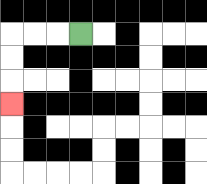{'start': '[3, 1]', 'end': '[0, 4]', 'path_directions': 'L,L,L,D,D,D', 'path_coordinates': '[[3, 1], [2, 1], [1, 1], [0, 1], [0, 2], [0, 3], [0, 4]]'}